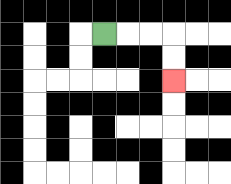{'start': '[4, 1]', 'end': '[7, 3]', 'path_directions': 'R,R,R,D,D', 'path_coordinates': '[[4, 1], [5, 1], [6, 1], [7, 1], [7, 2], [7, 3]]'}